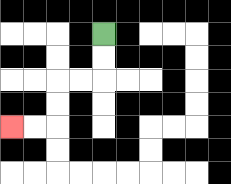{'start': '[4, 1]', 'end': '[0, 5]', 'path_directions': 'D,D,L,L,D,D,L,L', 'path_coordinates': '[[4, 1], [4, 2], [4, 3], [3, 3], [2, 3], [2, 4], [2, 5], [1, 5], [0, 5]]'}